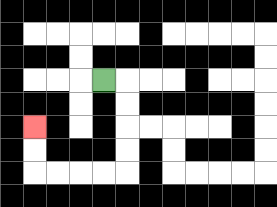{'start': '[4, 3]', 'end': '[1, 5]', 'path_directions': 'R,D,D,D,D,L,L,L,L,U,U', 'path_coordinates': '[[4, 3], [5, 3], [5, 4], [5, 5], [5, 6], [5, 7], [4, 7], [3, 7], [2, 7], [1, 7], [1, 6], [1, 5]]'}